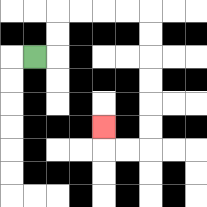{'start': '[1, 2]', 'end': '[4, 5]', 'path_directions': 'R,U,U,R,R,R,R,D,D,D,D,D,D,L,L,U', 'path_coordinates': '[[1, 2], [2, 2], [2, 1], [2, 0], [3, 0], [4, 0], [5, 0], [6, 0], [6, 1], [6, 2], [6, 3], [6, 4], [6, 5], [6, 6], [5, 6], [4, 6], [4, 5]]'}